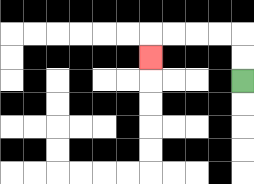{'start': '[10, 3]', 'end': '[6, 2]', 'path_directions': 'U,U,L,L,L,L,D', 'path_coordinates': '[[10, 3], [10, 2], [10, 1], [9, 1], [8, 1], [7, 1], [6, 1], [6, 2]]'}